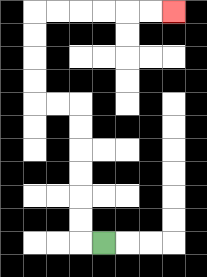{'start': '[4, 10]', 'end': '[7, 0]', 'path_directions': 'L,U,U,U,U,U,U,L,L,U,U,U,U,R,R,R,R,R,R', 'path_coordinates': '[[4, 10], [3, 10], [3, 9], [3, 8], [3, 7], [3, 6], [3, 5], [3, 4], [2, 4], [1, 4], [1, 3], [1, 2], [1, 1], [1, 0], [2, 0], [3, 0], [4, 0], [5, 0], [6, 0], [7, 0]]'}